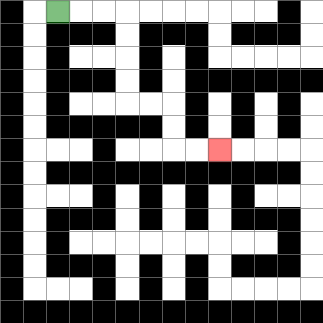{'start': '[2, 0]', 'end': '[9, 6]', 'path_directions': 'R,R,R,D,D,D,D,R,R,D,D,R,R', 'path_coordinates': '[[2, 0], [3, 0], [4, 0], [5, 0], [5, 1], [5, 2], [5, 3], [5, 4], [6, 4], [7, 4], [7, 5], [7, 6], [8, 6], [9, 6]]'}